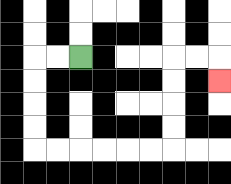{'start': '[3, 2]', 'end': '[9, 3]', 'path_directions': 'L,L,D,D,D,D,R,R,R,R,R,R,U,U,U,U,R,R,D', 'path_coordinates': '[[3, 2], [2, 2], [1, 2], [1, 3], [1, 4], [1, 5], [1, 6], [2, 6], [3, 6], [4, 6], [5, 6], [6, 6], [7, 6], [7, 5], [7, 4], [7, 3], [7, 2], [8, 2], [9, 2], [9, 3]]'}